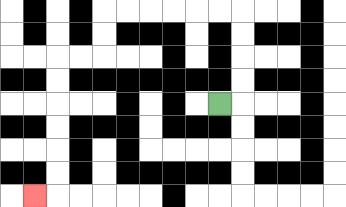{'start': '[9, 4]', 'end': '[1, 8]', 'path_directions': 'R,U,U,U,U,L,L,L,L,L,L,D,D,L,L,D,D,D,D,D,D,L', 'path_coordinates': '[[9, 4], [10, 4], [10, 3], [10, 2], [10, 1], [10, 0], [9, 0], [8, 0], [7, 0], [6, 0], [5, 0], [4, 0], [4, 1], [4, 2], [3, 2], [2, 2], [2, 3], [2, 4], [2, 5], [2, 6], [2, 7], [2, 8], [1, 8]]'}